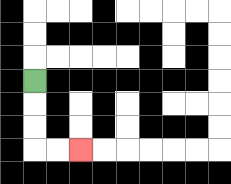{'start': '[1, 3]', 'end': '[3, 6]', 'path_directions': 'D,D,D,R,R', 'path_coordinates': '[[1, 3], [1, 4], [1, 5], [1, 6], [2, 6], [3, 6]]'}